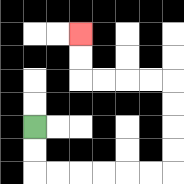{'start': '[1, 5]', 'end': '[3, 1]', 'path_directions': 'D,D,R,R,R,R,R,R,U,U,U,U,L,L,L,L,U,U', 'path_coordinates': '[[1, 5], [1, 6], [1, 7], [2, 7], [3, 7], [4, 7], [5, 7], [6, 7], [7, 7], [7, 6], [7, 5], [7, 4], [7, 3], [6, 3], [5, 3], [4, 3], [3, 3], [3, 2], [3, 1]]'}